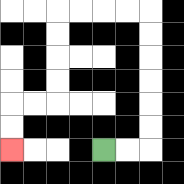{'start': '[4, 6]', 'end': '[0, 6]', 'path_directions': 'R,R,U,U,U,U,U,U,L,L,L,L,D,D,D,D,L,L,D,D', 'path_coordinates': '[[4, 6], [5, 6], [6, 6], [6, 5], [6, 4], [6, 3], [6, 2], [6, 1], [6, 0], [5, 0], [4, 0], [3, 0], [2, 0], [2, 1], [2, 2], [2, 3], [2, 4], [1, 4], [0, 4], [0, 5], [0, 6]]'}